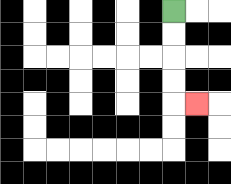{'start': '[7, 0]', 'end': '[8, 4]', 'path_directions': 'D,D,D,D,R', 'path_coordinates': '[[7, 0], [7, 1], [7, 2], [7, 3], [7, 4], [8, 4]]'}